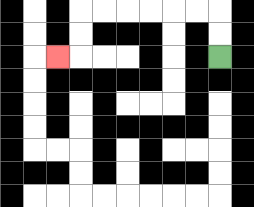{'start': '[9, 2]', 'end': '[2, 2]', 'path_directions': 'U,U,L,L,L,L,L,L,D,D,L', 'path_coordinates': '[[9, 2], [9, 1], [9, 0], [8, 0], [7, 0], [6, 0], [5, 0], [4, 0], [3, 0], [3, 1], [3, 2], [2, 2]]'}